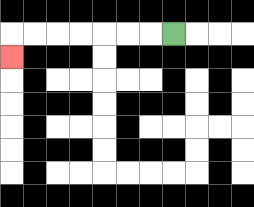{'start': '[7, 1]', 'end': '[0, 2]', 'path_directions': 'L,L,L,L,L,L,L,D', 'path_coordinates': '[[7, 1], [6, 1], [5, 1], [4, 1], [3, 1], [2, 1], [1, 1], [0, 1], [0, 2]]'}